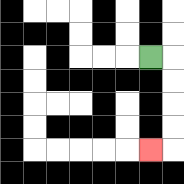{'start': '[6, 2]', 'end': '[6, 6]', 'path_directions': 'R,D,D,D,D,L', 'path_coordinates': '[[6, 2], [7, 2], [7, 3], [7, 4], [7, 5], [7, 6], [6, 6]]'}